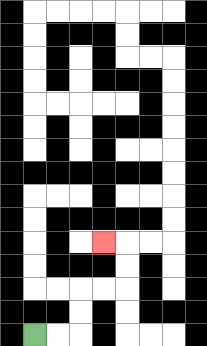{'start': '[1, 14]', 'end': '[4, 10]', 'path_directions': 'R,R,U,U,R,R,U,U,L', 'path_coordinates': '[[1, 14], [2, 14], [3, 14], [3, 13], [3, 12], [4, 12], [5, 12], [5, 11], [5, 10], [4, 10]]'}